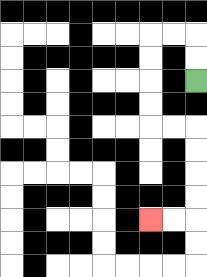{'start': '[8, 3]', 'end': '[6, 9]', 'path_directions': 'U,U,L,L,D,D,D,D,R,R,D,D,D,D,L,L', 'path_coordinates': '[[8, 3], [8, 2], [8, 1], [7, 1], [6, 1], [6, 2], [6, 3], [6, 4], [6, 5], [7, 5], [8, 5], [8, 6], [8, 7], [8, 8], [8, 9], [7, 9], [6, 9]]'}